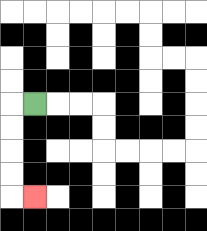{'start': '[1, 4]', 'end': '[1, 8]', 'path_directions': 'L,D,D,D,D,R', 'path_coordinates': '[[1, 4], [0, 4], [0, 5], [0, 6], [0, 7], [0, 8], [1, 8]]'}